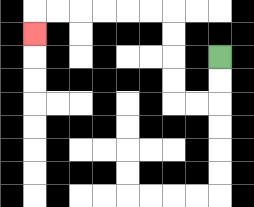{'start': '[9, 2]', 'end': '[1, 1]', 'path_directions': 'D,D,L,L,U,U,U,U,L,L,L,L,L,L,D', 'path_coordinates': '[[9, 2], [9, 3], [9, 4], [8, 4], [7, 4], [7, 3], [7, 2], [7, 1], [7, 0], [6, 0], [5, 0], [4, 0], [3, 0], [2, 0], [1, 0], [1, 1]]'}